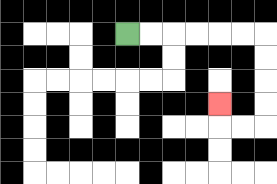{'start': '[5, 1]', 'end': '[9, 4]', 'path_directions': 'R,R,R,R,R,R,D,D,D,D,L,L,U', 'path_coordinates': '[[5, 1], [6, 1], [7, 1], [8, 1], [9, 1], [10, 1], [11, 1], [11, 2], [11, 3], [11, 4], [11, 5], [10, 5], [9, 5], [9, 4]]'}